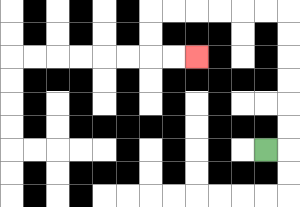{'start': '[11, 6]', 'end': '[8, 2]', 'path_directions': 'R,U,U,U,U,U,U,L,L,L,L,L,L,D,D,R,R', 'path_coordinates': '[[11, 6], [12, 6], [12, 5], [12, 4], [12, 3], [12, 2], [12, 1], [12, 0], [11, 0], [10, 0], [9, 0], [8, 0], [7, 0], [6, 0], [6, 1], [6, 2], [7, 2], [8, 2]]'}